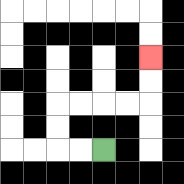{'start': '[4, 6]', 'end': '[6, 2]', 'path_directions': 'L,L,U,U,R,R,R,R,U,U', 'path_coordinates': '[[4, 6], [3, 6], [2, 6], [2, 5], [2, 4], [3, 4], [4, 4], [5, 4], [6, 4], [6, 3], [6, 2]]'}